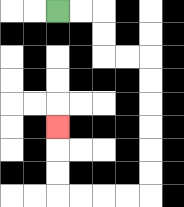{'start': '[2, 0]', 'end': '[2, 5]', 'path_directions': 'R,R,D,D,R,R,D,D,D,D,D,D,L,L,L,L,U,U,U', 'path_coordinates': '[[2, 0], [3, 0], [4, 0], [4, 1], [4, 2], [5, 2], [6, 2], [6, 3], [6, 4], [6, 5], [6, 6], [6, 7], [6, 8], [5, 8], [4, 8], [3, 8], [2, 8], [2, 7], [2, 6], [2, 5]]'}